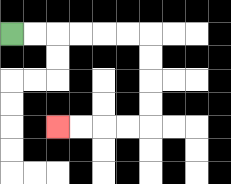{'start': '[0, 1]', 'end': '[2, 5]', 'path_directions': 'R,R,R,R,R,R,D,D,D,D,L,L,L,L', 'path_coordinates': '[[0, 1], [1, 1], [2, 1], [3, 1], [4, 1], [5, 1], [6, 1], [6, 2], [6, 3], [6, 4], [6, 5], [5, 5], [4, 5], [3, 5], [2, 5]]'}